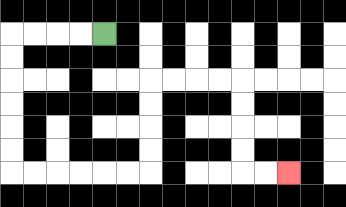{'start': '[4, 1]', 'end': '[12, 7]', 'path_directions': 'L,L,L,L,D,D,D,D,D,D,R,R,R,R,R,R,U,U,U,U,R,R,R,R,D,D,D,D,R,R', 'path_coordinates': '[[4, 1], [3, 1], [2, 1], [1, 1], [0, 1], [0, 2], [0, 3], [0, 4], [0, 5], [0, 6], [0, 7], [1, 7], [2, 7], [3, 7], [4, 7], [5, 7], [6, 7], [6, 6], [6, 5], [6, 4], [6, 3], [7, 3], [8, 3], [9, 3], [10, 3], [10, 4], [10, 5], [10, 6], [10, 7], [11, 7], [12, 7]]'}